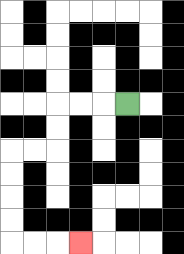{'start': '[5, 4]', 'end': '[3, 10]', 'path_directions': 'L,L,L,D,D,L,L,D,D,D,D,R,R,R', 'path_coordinates': '[[5, 4], [4, 4], [3, 4], [2, 4], [2, 5], [2, 6], [1, 6], [0, 6], [0, 7], [0, 8], [0, 9], [0, 10], [1, 10], [2, 10], [3, 10]]'}